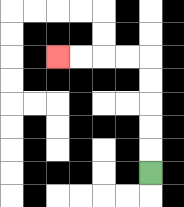{'start': '[6, 7]', 'end': '[2, 2]', 'path_directions': 'U,U,U,U,U,L,L,L,L', 'path_coordinates': '[[6, 7], [6, 6], [6, 5], [6, 4], [6, 3], [6, 2], [5, 2], [4, 2], [3, 2], [2, 2]]'}